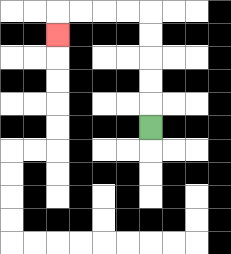{'start': '[6, 5]', 'end': '[2, 1]', 'path_directions': 'U,U,U,U,U,L,L,L,L,D', 'path_coordinates': '[[6, 5], [6, 4], [6, 3], [6, 2], [6, 1], [6, 0], [5, 0], [4, 0], [3, 0], [2, 0], [2, 1]]'}